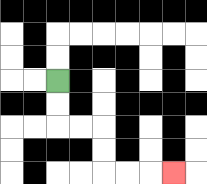{'start': '[2, 3]', 'end': '[7, 7]', 'path_directions': 'D,D,R,R,D,D,R,R,R', 'path_coordinates': '[[2, 3], [2, 4], [2, 5], [3, 5], [4, 5], [4, 6], [4, 7], [5, 7], [6, 7], [7, 7]]'}